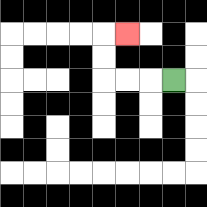{'start': '[7, 3]', 'end': '[5, 1]', 'path_directions': 'L,L,L,U,U,R', 'path_coordinates': '[[7, 3], [6, 3], [5, 3], [4, 3], [4, 2], [4, 1], [5, 1]]'}